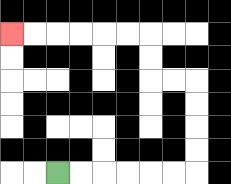{'start': '[2, 7]', 'end': '[0, 1]', 'path_directions': 'R,R,R,R,R,R,U,U,U,U,L,L,U,U,L,L,L,L,L,L', 'path_coordinates': '[[2, 7], [3, 7], [4, 7], [5, 7], [6, 7], [7, 7], [8, 7], [8, 6], [8, 5], [8, 4], [8, 3], [7, 3], [6, 3], [6, 2], [6, 1], [5, 1], [4, 1], [3, 1], [2, 1], [1, 1], [0, 1]]'}